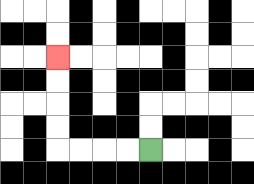{'start': '[6, 6]', 'end': '[2, 2]', 'path_directions': 'L,L,L,L,U,U,U,U', 'path_coordinates': '[[6, 6], [5, 6], [4, 6], [3, 6], [2, 6], [2, 5], [2, 4], [2, 3], [2, 2]]'}